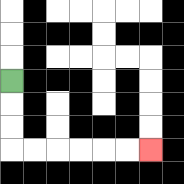{'start': '[0, 3]', 'end': '[6, 6]', 'path_directions': 'D,D,D,R,R,R,R,R,R', 'path_coordinates': '[[0, 3], [0, 4], [0, 5], [0, 6], [1, 6], [2, 6], [3, 6], [4, 6], [5, 6], [6, 6]]'}